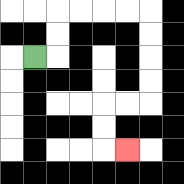{'start': '[1, 2]', 'end': '[5, 6]', 'path_directions': 'R,U,U,R,R,R,R,D,D,D,D,L,L,D,D,R', 'path_coordinates': '[[1, 2], [2, 2], [2, 1], [2, 0], [3, 0], [4, 0], [5, 0], [6, 0], [6, 1], [6, 2], [6, 3], [6, 4], [5, 4], [4, 4], [4, 5], [4, 6], [5, 6]]'}